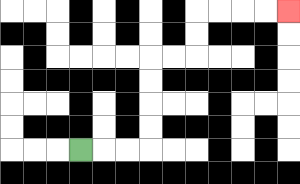{'start': '[3, 6]', 'end': '[12, 0]', 'path_directions': 'R,R,R,U,U,U,U,R,R,U,U,R,R,R,R', 'path_coordinates': '[[3, 6], [4, 6], [5, 6], [6, 6], [6, 5], [6, 4], [6, 3], [6, 2], [7, 2], [8, 2], [8, 1], [8, 0], [9, 0], [10, 0], [11, 0], [12, 0]]'}